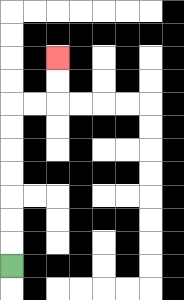{'start': '[0, 11]', 'end': '[2, 2]', 'path_directions': 'U,U,U,U,U,U,U,R,R,U,U', 'path_coordinates': '[[0, 11], [0, 10], [0, 9], [0, 8], [0, 7], [0, 6], [0, 5], [0, 4], [1, 4], [2, 4], [2, 3], [2, 2]]'}